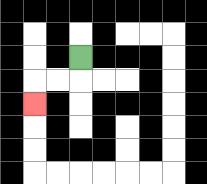{'start': '[3, 2]', 'end': '[1, 4]', 'path_directions': 'D,L,L,D', 'path_coordinates': '[[3, 2], [3, 3], [2, 3], [1, 3], [1, 4]]'}